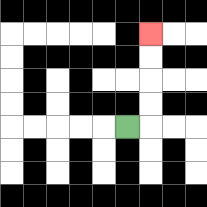{'start': '[5, 5]', 'end': '[6, 1]', 'path_directions': 'R,U,U,U,U', 'path_coordinates': '[[5, 5], [6, 5], [6, 4], [6, 3], [6, 2], [6, 1]]'}